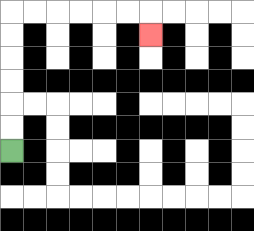{'start': '[0, 6]', 'end': '[6, 1]', 'path_directions': 'U,U,U,U,U,U,R,R,R,R,R,R,D', 'path_coordinates': '[[0, 6], [0, 5], [0, 4], [0, 3], [0, 2], [0, 1], [0, 0], [1, 0], [2, 0], [3, 0], [4, 0], [5, 0], [6, 0], [6, 1]]'}